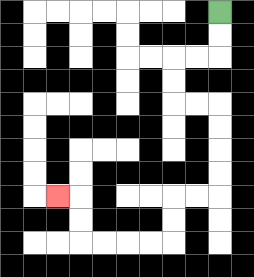{'start': '[9, 0]', 'end': '[2, 8]', 'path_directions': 'D,D,L,L,D,D,R,R,D,D,D,D,L,L,D,D,L,L,L,L,U,U,L', 'path_coordinates': '[[9, 0], [9, 1], [9, 2], [8, 2], [7, 2], [7, 3], [7, 4], [8, 4], [9, 4], [9, 5], [9, 6], [9, 7], [9, 8], [8, 8], [7, 8], [7, 9], [7, 10], [6, 10], [5, 10], [4, 10], [3, 10], [3, 9], [3, 8], [2, 8]]'}